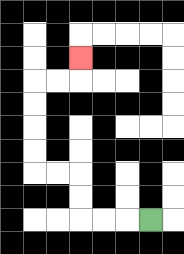{'start': '[6, 9]', 'end': '[3, 2]', 'path_directions': 'L,L,L,U,U,L,L,U,U,U,U,R,R,U', 'path_coordinates': '[[6, 9], [5, 9], [4, 9], [3, 9], [3, 8], [3, 7], [2, 7], [1, 7], [1, 6], [1, 5], [1, 4], [1, 3], [2, 3], [3, 3], [3, 2]]'}